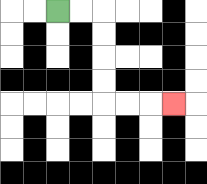{'start': '[2, 0]', 'end': '[7, 4]', 'path_directions': 'R,R,D,D,D,D,R,R,R', 'path_coordinates': '[[2, 0], [3, 0], [4, 0], [4, 1], [4, 2], [4, 3], [4, 4], [5, 4], [6, 4], [7, 4]]'}